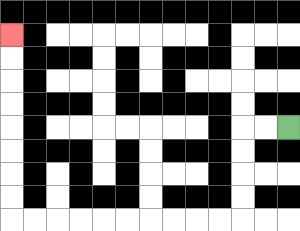{'start': '[12, 5]', 'end': '[0, 1]', 'path_directions': 'L,L,D,D,D,D,L,L,L,L,L,L,L,L,L,L,U,U,U,U,U,U,U,U', 'path_coordinates': '[[12, 5], [11, 5], [10, 5], [10, 6], [10, 7], [10, 8], [10, 9], [9, 9], [8, 9], [7, 9], [6, 9], [5, 9], [4, 9], [3, 9], [2, 9], [1, 9], [0, 9], [0, 8], [0, 7], [0, 6], [0, 5], [0, 4], [0, 3], [0, 2], [0, 1]]'}